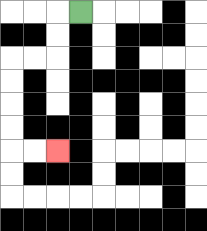{'start': '[3, 0]', 'end': '[2, 6]', 'path_directions': 'L,D,D,L,L,D,D,D,D,R,R', 'path_coordinates': '[[3, 0], [2, 0], [2, 1], [2, 2], [1, 2], [0, 2], [0, 3], [0, 4], [0, 5], [0, 6], [1, 6], [2, 6]]'}